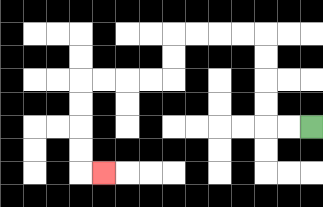{'start': '[13, 5]', 'end': '[4, 7]', 'path_directions': 'L,L,U,U,U,U,L,L,L,L,D,D,L,L,L,L,D,D,D,D,R', 'path_coordinates': '[[13, 5], [12, 5], [11, 5], [11, 4], [11, 3], [11, 2], [11, 1], [10, 1], [9, 1], [8, 1], [7, 1], [7, 2], [7, 3], [6, 3], [5, 3], [4, 3], [3, 3], [3, 4], [3, 5], [3, 6], [3, 7], [4, 7]]'}